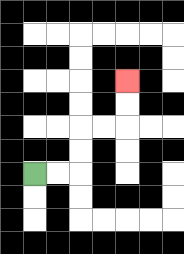{'start': '[1, 7]', 'end': '[5, 3]', 'path_directions': 'R,R,U,U,R,R,U,U', 'path_coordinates': '[[1, 7], [2, 7], [3, 7], [3, 6], [3, 5], [4, 5], [5, 5], [5, 4], [5, 3]]'}